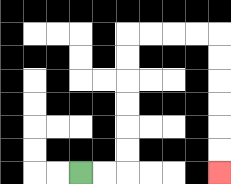{'start': '[3, 7]', 'end': '[9, 7]', 'path_directions': 'R,R,U,U,U,U,U,U,R,R,R,R,D,D,D,D,D,D', 'path_coordinates': '[[3, 7], [4, 7], [5, 7], [5, 6], [5, 5], [5, 4], [5, 3], [5, 2], [5, 1], [6, 1], [7, 1], [8, 1], [9, 1], [9, 2], [9, 3], [9, 4], [9, 5], [9, 6], [9, 7]]'}